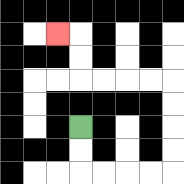{'start': '[3, 5]', 'end': '[2, 1]', 'path_directions': 'D,D,R,R,R,R,U,U,U,U,L,L,L,L,U,U,L', 'path_coordinates': '[[3, 5], [3, 6], [3, 7], [4, 7], [5, 7], [6, 7], [7, 7], [7, 6], [7, 5], [7, 4], [7, 3], [6, 3], [5, 3], [4, 3], [3, 3], [3, 2], [3, 1], [2, 1]]'}